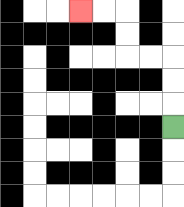{'start': '[7, 5]', 'end': '[3, 0]', 'path_directions': 'U,U,U,L,L,U,U,L,L', 'path_coordinates': '[[7, 5], [7, 4], [7, 3], [7, 2], [6, 2], [5, 2], [5, 1], [5, 0], [4, 0], [3, 0]]'}